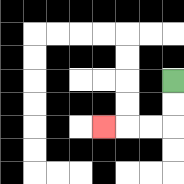{'start': '[7, 3]', 'end': '[4, 5]', 'path_directions': 'D,D,L,L,L', 'path_coordinates': '[[7, 3], [7, 4], [7, 5], [6, 5], [5, 5], [4, 5]]'}